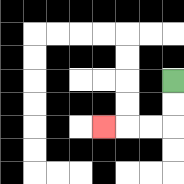{'start': '[7, 3]', 'end': '[4, 5]', 'path_directions': 'D,D,L,L,L', 'path_coordinates': '[[7, 3], [7, 4], [7, 5], [6, 5], [5, 5], [4, 5]]'}